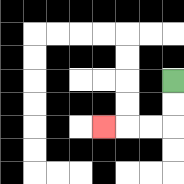{'start': '[7, 3]', 'end': '[4, 5]', 'path_directions': 'D,D,L,L,L', 'path_coordinates': '[[7, 3], [7, 4], [7, 5], [6, 5], [5, 5], [4, 5]]'}